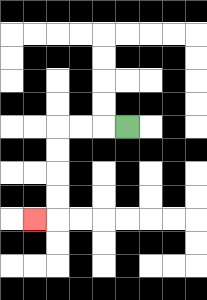{'start': '[5, 5]', 'end': '[1, 9]', 'path_directions': 'L,L,L,D,D,D,D,L', 'path_coordinates': '[[5, 5], [4, 5], [3, 5], [2, 5], [2, 6], [2, 7], [2, 8], [2, 9], [1, 9]]'}